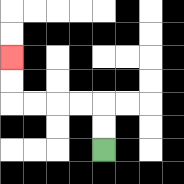{'start': '[4, 6]', 'end': '[0, 2]', 'path_directions': 'U,U,L,L,L,L,U,U', 'path_coordinates': '[[4, 6], [4, 5], [4, 4], [3, 4], [2, 4], [1, 4], [0, 4], [0, 3], [0, 2]]'}